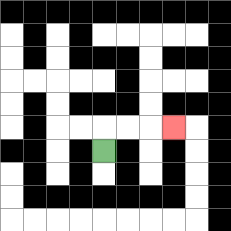{'start': '[4, 6]', 'end': '[7, 5]', 'path_directions': 'U,R,R,R', 'path_coordinates': '[[4, 6], [4, 5], [5, 5], [6, 5], [7, 5]]'}